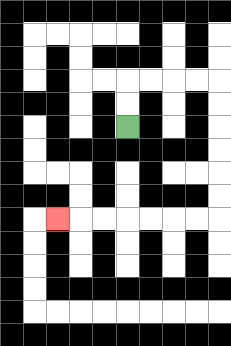{'start': '[5, 5]', 'end': '[2, 9]', 'path_directions': 'U,U,R,R,R,R,D,D,D,D,D,D,L,L,L,L,L,L,L', 'path_coordinates': '[[5, 5], [5, 4], [5, 3], [6, 3], [7, 3], [8, 3], [9, 3], [9, 4], [9, 5], [9, 6], [9, 7], [9, 8], [9, 9], [8, 9], [7, 9], [6, 9], [5, 9], [4, 9], [3, 9], [2, 9]]'}